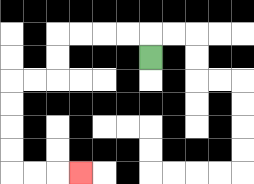{'start': '[6, 2]', 'end': '[3, 7]', 'path_directions': 'U,L,L,L,L,D,D,L,L,D,D,D,D,R,R,R', 'path_coordinates': '[[6, 2], [6, 1], [5, 1], [4, 1], [3, 1], [2, 1], [2, 2], [2, 3], [1, 3], [0, 3], [0, 4], [0, 5], [0, 6], [0, 7], [1, 7], [2, 7], [3, 7]]'}